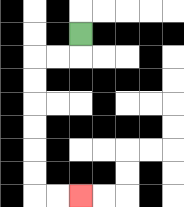{'start': '[3, 1]', 'end': '[3, 8]', 'path_directions': 'D,L,L,D,D,D,D,D,D,R,R', 'path_coordinates': '[[3, 1], [3, 2], [2, 2], [1, 2], [1, 3], [1, 4], [1, 5], [1, 6], [1, 7], [1, 8], [2, 8], [3, 8]]'}